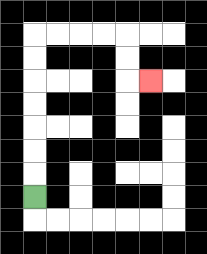{'start': '[1, 8]', 'end': '[6, 3]', 'path_directions': 'U,U,U,U,U,U,U,R,R,R,R,D,D,R', 'path_coordinates': '[[1, 8], [1, 7], [1, 6], [1, 5], [1, 4], [1, 3], [1, 2], [1, 1], [2, 1], [3, 1], [4, 1], [5, 1], [5, 2], [5, 3], [6, 3]]'}